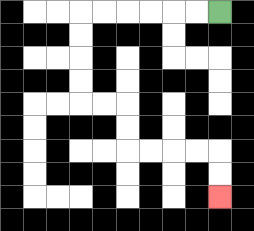{'start': '[9, 0]', 'end': '[9, 8]', 'path_directions': 'L,L,L,L,L,L,D,D,D,D,R,R,D,D,R,R,R,R,D,D', 'path_coordinates': '[[9, 0], [8, 0], [7, 0], [6, 0], [5, 0], [4, 0], [3, 0], [3, 1], [3, 2], [3, 3], [3, 4], [4, 4], [5, 4], [5, 5], [5, 6], [6, 6], [7, 6], [8, 6], [9, 6], [9, 7], [9, 8]]'}